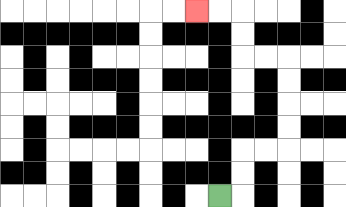{'start': '[9, 8]', 'end': '[8, 0]', 'path_directions': 'R,U,U,R,R,U,U,U,U,L,L,U,U,L,L', 'path_coordinates': '[[9, 8], [10, 8], [10, 7], [10, 6], [11, 6], [12, 6], [12, 5], [12, 4], [12, 3], [12, 2], [11, 2], [10, 2], [10, 1], [10, 0], [9, 0], [8, 0]]'}